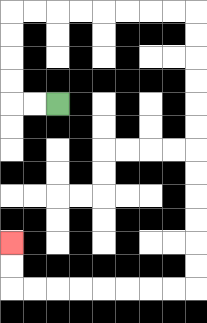{'start': '[2, 4]', 'end': '[0, 10]', 'path_directions': 'L,L,U,U,U,U,R,R,R,R,R,R,R,R,D,D,D,D,D,D,D,D,D,D,D,D,L,L,L,L,L,L,L,L,U,U', 'path_coordinates': '[[2, 4], [1, 4], [0, 4], [0, 3], [0, 2], [0, 1], [0, 0], [1, 0], [2, 0], [3, 0], [4, 0], [5, 0], [6, 0], [7, 0], [8, 0], [8, 1], [8, 2], [8, 3], [8, 4], [8, 5], [8, 6], [8, 7], [8, 8], [8, 9], [8, 10], [8, 11], [8, 12], [7, 12], [6, 12], [5, 12], [4, 12], [3, 12], [2, 12], [1, 12], [0, 12], [0, 11], [0, 10]]'}